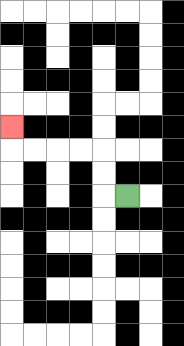{'start': '[5, 8]', 'end': '[0, 5]', 'path_directions': 'L,U,U,L,L,L,L,U', 'path_coordinates': '[[5, 8], [4, 8], [4, 7], [4, 6], [3, 6], [2, 6], [1, 6], [0, 6], [0, 5]]'}